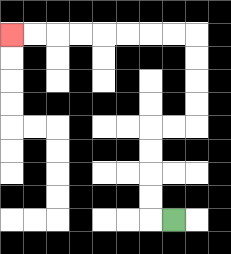{'start': '[7, 9]', 'end': '[0, 1]', 'path_directions': 'L,U,U,U,U,R,R,U,U,U,U,L,L,L,L,L,L,L,L', 'path_coordinates': '[[7, 9], [6, 9], [6, 8], [6, 7], [6, 6], [6, 5], [7, 5], [8, 5], [8, 4], [8, 3], [8, 2], [8, 1], [7, 1], [6, 1], [5, 1], [4, 1], [3, 1], [2, 1], [1, 1], [0, 1]]'}